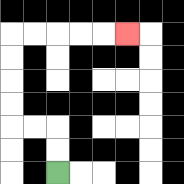{'start': '[2, 7]', 'end': '[5, 1]', 'path_directions': 'U,U,L,L,U,U,U,U,R,R,R,R,R', 'path_coordinates': '[[2, 7], [2, 6], [2, 5], [1, 5], [0, 5], [0, 4], [0, 3], [0, 2], [0, 1], [1, 1], [2, 1], [3, 1], [4, 1], [5, 1]]'}